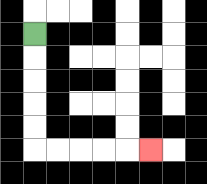{'start': '[1, 1]', 'end': '[6, 6]', 'path_directions': 'D,D,D,D,D,R,R,R,R,R', 'path_coordinates': '[[1, 1], [1, 2], [1, 3], [1, 4], [1, 5], [1, 6], [2, 6], [3, 6], [4, 6], [5, 6], [6, 6]]'}